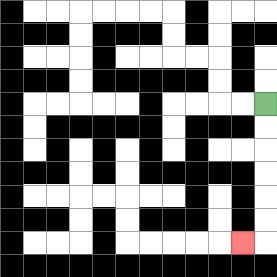{'start': '[11, 4]', 'end': '[10, 10]', 'path_directions': 'D,D,D,D,D,D,L', 'path_coordinates': '[[11, 4], [11, 5], [11, 6], [11, 7], [11, 8], [11, 9], [11, 10], [10, 10]]'}